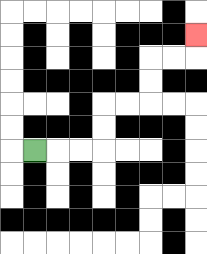{'start': '[1, 6]', 'end': '[8, 1]', 'path_directions': 'R,R,R,U,U,R,R,U,U,R,R,U', 'path_coordinates': '[[1, 6], [2, 6], [3, 6], [4, 6], [4, 5], [4, 4], [5, 4], [6, 4], [6, 3], [6, 2], [7, 2], [8, 2], [8, 1]]'}